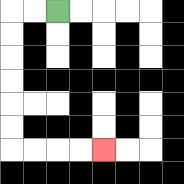{'start': '[2, 0]', 'end': '[4, 6]', 'path_directions': 'L,L,D,D,D,D,D,D,R,R,R,R', 'path_coordinates': '[[2, 0], [1, 0], [0, 0], [0, 1], [0, 2], [0, 3], [0, 4], [0, 5], [0, 6], [1, 6], [2, 6], [3, 6], [4, 6]]'}